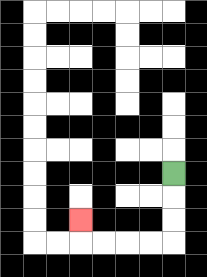{'start': '[7, 7]', 'end': '[3, 9]', 'path_directions': 'D,D,D,L,L,L,L,U', 'path_coordinates': '[[7, 7], [7, 8], [7, 9], [7, 10], [6, 10], [5, 10], [4, 10], [3, 10], [3, 9]]'}